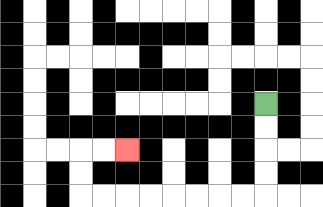{'start': '[11, 4]', 'end': '[5, 6]', 'path_directions': 'D,D,D,D,L,L,L,L,L,L,L,L,U,U,R,R', 'path_coordinates': '[[11, 4], [11, 5], [11, 6], [11, 7], [11, 8], [10, 8], [9, 8], [8, 8], [7, 8], [6, 8], [5, 8], [4, 8], [3, 8], [3, 7], [3, 6], [4, 6], [5, 6]]'}